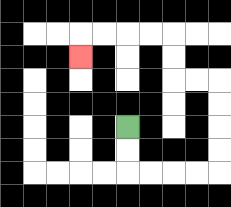{'start': '[5, 5]', 'end': '[3, 2]', 'path_directions': 'D,D,R,R,R,R,U,U,U,U,L,L,U,U,L,L,L,L,D', 'path_coordinates': '[[5, 5], [5, 6], [5, 7], [6, 7], [7, 7], [8, 7], [9, 7], [9, 6], [9, 5], [9, 4], [9, 3], [8, 3], [7, 3], [7, 2], [7, 1], [6, 1], [5, 1], [4, 1], [3, 1], [3, 2]]'}